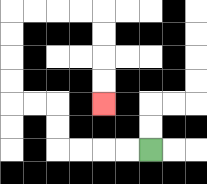{'start': '[6, 6]', 'end': '[4, 4]', 'path_directions': 'L,L,L,L,U,U,L,L,U,U,U,U,R,R,R,R,D,D,D,D', 'path_coordinates': '[[6, 6], [5, 6], [4, 6], [3, 6], [2, 6], [2, 5], [2, 4], [1, 4], [0, 4], [0, 3], [0, 2], [0, 1], [0, 0], [1, 0], [2, 0], [3, 0], [4, 0], [4, 1], [4, 2], [4, 3], [4, 4]]'}